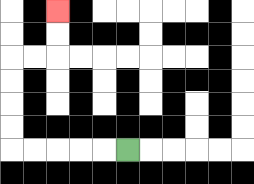{'start': '[5, 6]', 'end': '[2, 0]', 'path_directions': 'L,L,L,L,L,U,U,U,U,R,R,U,U', 'path_coordinates': '[[5, 6], [4, 6], [3, 6], [2, 6], [1, 6], [0, 6], [0, 5], [0, 4], [0, 3], [0, 2], [1, 2], [2, 2], [2, 1], [2, 0]]'}